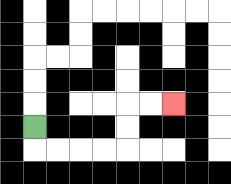{'start': '[1, 5]', 'end': '[7, 4]', 'path_directions': 'D,R,R,R,R,U,U,R,R', 'path_coordinates': '[[1, 5], [1, 6], [2, 6], [3, 6], [4, 6], [5, 6], [5, 5], [5, 4], [6, 4], [7, 4]]'}